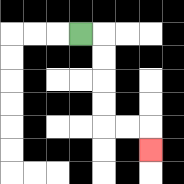{'start': '[3, 1]', 'end': '[6, 6]', 'path_directions': 'R,D,D,D,D,R,R,D', 'path_coordinates': '[[3, 1], [4, 1], [4, 2], [4, 3], [4, 4], [4, 5], [5, 5], [6, 5], [6, 6]]'}